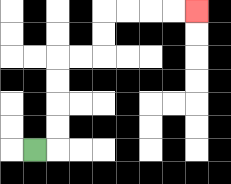{'start': '[1, 6]', 'end': '[8, 0]', 'path_directions': 'R,U,U,U,U,R,R,U,U,R,R,R,R', 'path_coordinates': '[[1, 6], [2, 6], [2, 5], [2, 4], [2, 3], [2, 2], [3, 2], [4, 2], [4, 1], [4, 0], [5, 0], [6, 0], [7, 0], [8, 0]]'}